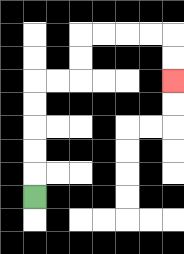{'start': '[1, 8]', 'end': '[7, 3]', 'path_directions': 'U,U,U,U,U,R,R,U,U,R,R,R,R,D,D', 'path_coordinates': '[[1, 8], [1, 7], [1, 6], [1, 5], [1, 4], [1, 3], [2, 3], [3, 3], [3, 2], [3, 1], [4, 1], [5, 1], [6, 1], [7, 1], [7, 2], [7, 3]]'}